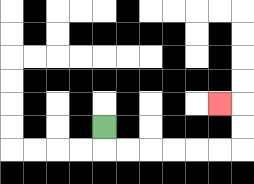{'start': '[4, 5]', 'end': '[9, 4]', 'path_directions': 'D,R,R,R,R,R,R,U,U,L', 'path_coordinates': '[[4, 5], [4, 6], [5, 6], [6, 6], [7, 6], [8, 6], [9, 6], [10, 6], [10, 5], [10, 4], [9, 4]]'}